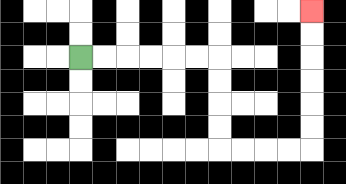{'start': '[3, 2]', 'end': '[13, 0]', 'path_directions': 'R,R,R,R,R,R,D,D,D,D,R,R,R,R,U,U,U,U,U,U', 'path_coordinates': '[[3, 2], [4, 2], [5, 2], [6, 2], [7, 2], [8, 2], [9, 2], [9, 3], [9, 4], [9, 5], [9, 6], [10, 6], [11, 6], [12, 6], [13, 6], [13, 5], [13, 4], [13, 3], [13, 2], [13, 1], [13, 0]]'}